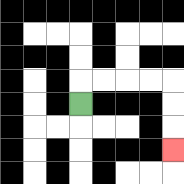{'start': '[3, 4]', 'end': '[7, 6]', 'path_directions': 'U,R,R,R,R,D,D,D', 'path_coordinates': '[[3, 4], [3, 3], [4, 3], [5, 3], [6, 3], [7, 3], [7, 4], [7, 5], [7, 6]]'}